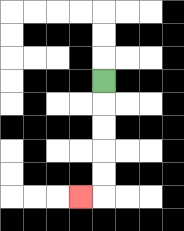{'start': '[4, 3]', 'end': '[3, 8]', 'path_directions': 'D,D,D,D,D,L', 'path_coordinates': '[[4, 3], [4, 4], [4, 5], [4, 6], [4, 7], [4, 8], [3, 8]]'}